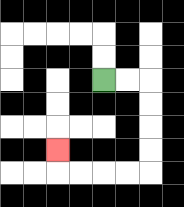{'start': '[4, 3]', 'end': '[2, 6]', 'path_directions': 'R,R,D,D,D,D,L,L,L,L,U', 'path_coordinates': '[[4, 3], [5, 3], [6, 3], [6, 4], [6, 5], [6, 6], [6, 7], [5, 7], [4, 7], [3, 7], [2, 7], [2, 6]]'}